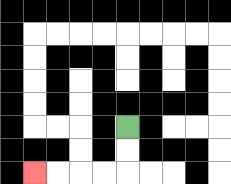{'start': '[5, 5]', 'end': '[1, 7]', 'path_directions': 'D,D,L,L,L,L', 'path_coordinates': '[[5, 5], [5, 6], [5, 7], [4, 7], [3, 7], [2, 7], [1, 7]]'}